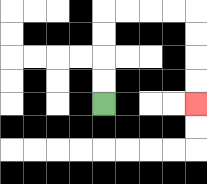{'start': '[4, 4]', 'end': '[8, 4]', 'path_directions': 'U,U,U,U,R,R,R,R,D,D,D,D', 'path_coordinates': '[[4, 4], [4, 3], [4, 2], [4, 1], [4, 0], [5, 0], [6, 0], [7, 0], [8, 0], [8, 1], [8, 2], [8, 3], [8, 4]]'}